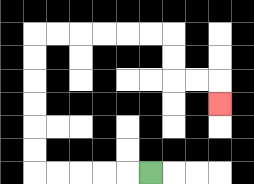{'start': '[6, 7]', 'end': '[9, 4]', 'path_directions': 'L,L,L,L,L,U,U,U,U,U,U,R,R,R,R,R,R,D,D,R,R,D', 'path_coordinates': '[[6, 7], [5, 7], [4, 7], [3, 7], [2, 7], [1, 7], [1, 6], [1, 5], [1, 4], [1, 3], [1, 2], [1, 1], [2, 1], [3, 1], [4, 1], [5, 1], [6, 1], [7, 1], [7, 2], [7, 3], [8, 3], [9, 3], [9, 4]]'}